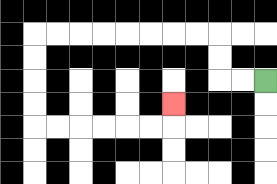{'start': '[11, 3]', 'end': '[7, 4]', 'path_directions': 'L,L,U,U,L,L,L,L,L,L,L,L,D,D,D,D,R,R,R,R,R,R,U', 'path_coordinates': '[[11, 3], [10, 3], [9, 3], [9, 2], [9, 1], [8, 1], [7, 1], [6, 1], [5, 1], [4, 1], [3, 1], [2, 1], [1, 1], [1, 2], [1, 3], [1, 4], [1, 5], [2, 5], [3, 5], [4, 5], [5, 5], [6, 5], [7, 5], [7, 4]]'}